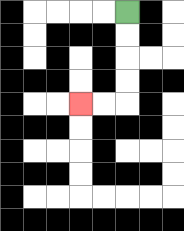{'start': '[5, 0]', 'end': '[3, 4]', 'path_directions': 'D,D,D,D,L,L', 'path_coordinates': '[[5, 0], [5, 1], [5, 2], [5, 3], [5, 4], [4, 4], [3, 4]]'}